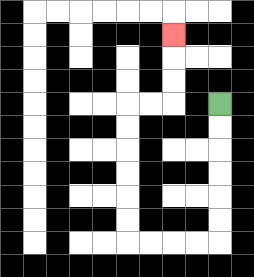{'start': '[9, 4]', 'end': '[7, 1]', 'path_directions': 'D,D,D,D,D,D,L,L,L,L,U,U,U,U,U,U,R,R,U,U,U', 'path_coordinates': '[[9, 4], [9, 5], [9, 6], [9, 7], [9, 8], [9, 9], [9, 10], [8, 10], [7, 10], [6, 10], [5, 10], [5, 9], [5, 8], [5, 7], [5, 6], [5, 5], [5, 4], [6, 4], [7, 4], [7, 3], [7, 2], [7, 1]]'}